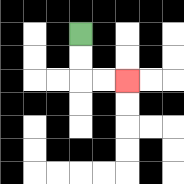{'start': '[3, 1]', 'end': '[5, 3]', 'path_directions': 'D,D,R,R', 'path_coordinates': '[[3, 1], [3, 2], [3, 3], [4, 3], [5, 3]]'}